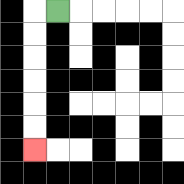{'start': '[2, 0]', 'end': '[1, 6]', 'path_directions': 'L,D,D,D,D,D,D', 'path_coordinates': '[[2, 0], [1, 0], [1, 1], [1, 2], [1, 3], [1, 4], [1, 5], [1, 6]]'}